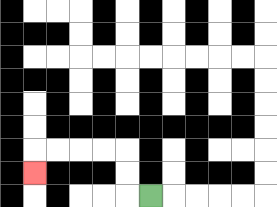{'start': '[6, 8]', 'end': '[1, 7]', 'path_directions': 'L,U,U,L,L,L,L,D', 'path_coordinates': '[[6, 8], [5, 8], [5, 7], [5, 6], [4, 6], [3, 6], [2, 6], [1, 6], [1, 7]]'}